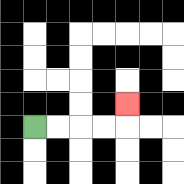{'start': '[1, 5]', 'end': '[5, 4]', 'path_directions': 'R,R,R,R,U', 'path_coordinates': '[[1, 5], [2, 5], [3, 5], [4, 5], [5, 5], [5, 4]]'}